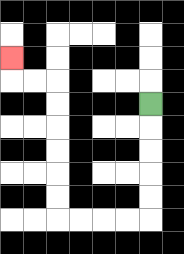{'start': '[6, 4]', 'end': '[0, 2]', 'path_directions': 'D,D,D,D,D,L,L,L,L,U,U,U,U,U,U,L,L,U', 'path_coordinates': '[[6, 4], [6, 5], [6, 6], [6, 7], [6, 8], [6, 9], [5, 9], [4, 9], [3, 9], [2, 9], [2, 8], [2, 7], [2, 6], [2, 5], [2, 4], [2, 3], [1, 3], [0, 3], [0, 2]]'}